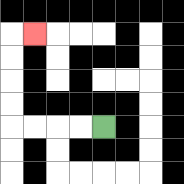{'start': '[4, 5]', 'end': '[1, 1]', 'path_directions': 'L,L,L,L,U,U,U,U,R', 'path_coordinates': '[[4, 5], [3, 5], [2, 5], [1, 5], [0, 5], [0, 4], [0, 3], [0, 2], [0, 1], [1, 1]]'}